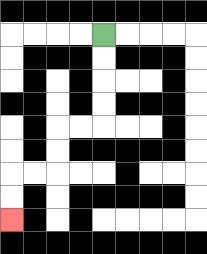{'start': '[4, 1]', 'end': '[0, 9]', 'path_directions': 'D,D,D,D,L,L,D,D,L,L,D,D', 'path_coordinates': '[[4, 1], [4, 2], [4, 3], [4, 4], [4, 5], [3, 5], [2, 5], [2, 6], [2, 7], [1, 7], [0, 7], [0, 8], [0, 9]]'}